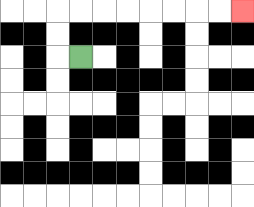{'start': '[3, 2]', 'end': '[10, 0]', 'path_directions': 'L,U,U,R,R,R,R,R,R,R,R', 'path_coordinates': '[[3, 2], [2, 2], [2, 1], [2, 0], [3, 0], [4, 0], [5, 0], [6, 0], [7, 0], [8, 0], [9, 0], [10, 0]]'}